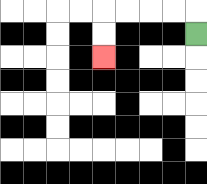{'start': '[8, 1]', 'end': '[4, 2]', 'path_directions': 'U,L,L,L,L,D,D', 'path_coordinates': '[[8, 1], [8, 0], [7, 0], [6, 0], [5, 0], [4, 0], [4, 1], [4, 2]]'}